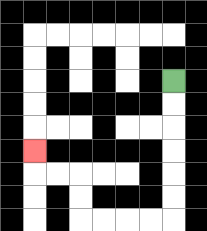{'start': '[7, 3]', 'end': '[1, 6]', 'path_directions': 'D,D,D,D,D,D,L,L,L,L,U,U,L,L,U', 'path_coordinates': '[[7, 3], [7, 4], [7, 5], [7, 6], [7, 7], [7, 8], [7, 9], [6, 9], [5, 9], [4, 9], [3, 9], [3, 8], [3, 7], [2, 7], [1, 7], [1, 6]]'}